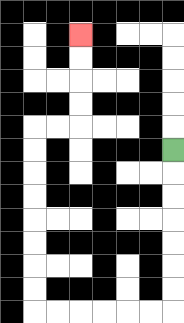{'start': '[7, 6]', 'end': '[3, 1]', 'path_directions': 'D,D,D,D,D,D,D,L,L,L,L,L,L,U,U,U,U,U,U,U,U,R,R,U,U,U,U', 'path_coordinates': '[[7, 6], [7, 7], [7, 8], [7, 9], [7, 10], [7, 11], [7, 12], [7, 13], [6, 13], [5, 13], [4, 13], [3, 13], [2, 13], [1, 13], [1, 12], [1, 11], [1, 10], [1, 9], [1, 8], [1, 7], [1, 6], [1, 5], [2, 5], [3, 5], [3, 4], [3, 3], [3, 2], [3, 1]]'}